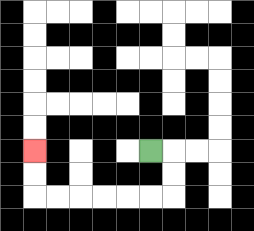{'start': '[6, 6]', 'end': '[1, 6]', 'path_directions': 'R,D,D,L,L,L,L,L,L,U,U', 'path_coordinates': '[[6, 6], [7, 6], [7, 7], [7, 8], [6, 8], [5, 8], [4, 8], [3, 8], [2, 8], [1, 8], [1, 7], [1, 6]]'}